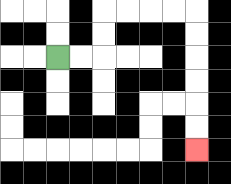{'start': '[2, 2]', 'end': '[8, 6]', 'path_directions': 'R,R,U,U,R,R,R,R,D,D,D,D,D,D', 'path_coordinates': '[[2, 2], [3, 2], [4, 2], [4, 1], [4, 0], [5, 0], [6, 0], [7, 0], [8, 0], [8, 1], [8, 2], [8, 3], [8, 4], [8, 5], [8, 6]]'}